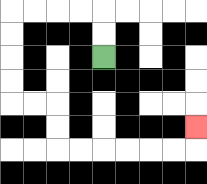{'start': '[4, 2]', 'end': '[8, 5]', 'path_directions': 'U,U,L,L,L,L,D,D,D,D,R,R,D,D,R,R,R,R,R,R,U', 'path_coordinates': '[[4, 2], [4, 1], [4, 0], [3, 0], [2, 0], [1, 0], [0, 0], [0, 1], [0, 2], [0, 3], [0, 4], [1, 4], [2, 4], [2, 5], [2, 6], [3, 6], [4, 6], [5, 6], [6, 6], [7, 6], [8, 6], [8, 5]]'}